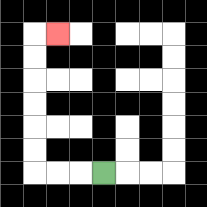{'start': '[4, 7]', 'end': '[2, 1]', 'path_directions': 'L,L,L,U,U,U,U,U,U,R', 'path_coordinates': '[[4, 7], [3, 7], [2, 7], [1, 7], [1, 6], [1, 5], [1, 4], [1, 3], [1, 2], [1, 1], [2, 1]]'}